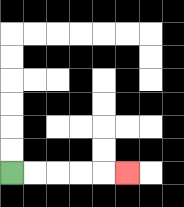{'start': '[0, 7]', 'end': '[5, 7]', 'path_directions': 'R,R,R,R,R', 'path_coordinates': '[[0, 7], [1, 7], [2, 7], [3, 7], [4, 7], [5, 7]]'}